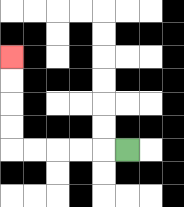{'start': '[5, 6]', 'end': '[0, 2]', 'path_directions': 'L,L,L,L,L,U,U,U,U', 'path_coordinates': '[[5, 6], [4, 6], [3, 6], [2, 6], [1, 6], [0, 6], [0, 5], [0, 4], [0, 3], [0, 2]]'}